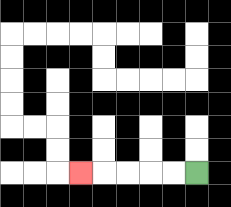{'start': '[8, 7]', 'end': '[3, 7]', 'path_directions': 'L,L,L,L,L', 'path_coordinates': '[[8, 7], [7, 7], [6, 7], [5, 7], [4, 7], [3, 7]]'}